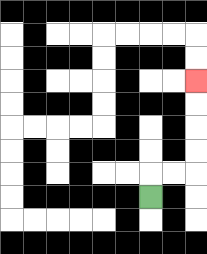{'start': '[6, 8]', 'end': '[8, 3]', 'path_directions': 'U,R,R,U,U,U,U', 'path_coordinates': '[[6, 8], [6, 7], [7, 7], [8, 7], [8, 6], [8, 5], [8, 4], [8, 3]]'}